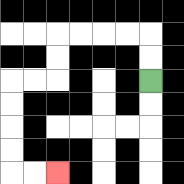{'start': '[6, 3]', 'end': '[2, 7]', 'path_directions': 'U,U,L,L,L,L,D,D,L,L,D,D,D,D,R,R', 'path_coordinates': '[[6, 3], [6, 2], [6, 1], [5, 1], [4, 1], [3, 1], [2, 1], [2, 2], [2, 3], [1, 3], [0, 3], [0, 4], [0, 5], [0, 6], [0, 7], [1, 7], [2, 7]]'}